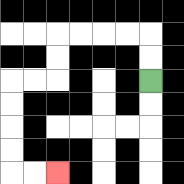{'start': '[6, 3]', 'end': '[2, 7]', 'path_directions': 'U,U,L,L,L,L,D,D,L,L,D,D,D,D,R,R', 'path_coordinates': '[[6, 3], [6, 2], [6, 1], [5, 1], [4, 1], [3, 1], [2, 1], [2, 2], [2, 3], [1, 3], [0, 3], [0, 4], [0, 5], [0, 6], [0, 7], [1, 7], [2, 7]]'}